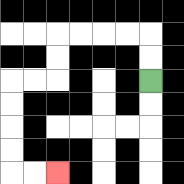{'start': '[6, 3]', 'end': '[2, 7]', 'path_directions': 'U,U,L,L,L,L,D,D,L,L,D,D,D,D,R,R', 'path_coordinates': '[[6, 3], [6, 2], [6, 1], [5, 1], [4, 1], [3, 1], [2, 1], [2, 2], [2, 3], [1, 3], [0, 3], [0, 4], [0, 5], [0, 6], [0, 7], [1, 7], [2, 7]]'}